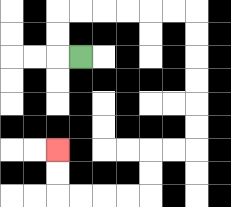{'start': '[3, 2]', 'end': '[2, 6]', 'path_directions': 'L,U,U,R,R,R,R,R,R,D,D,D,D,D,D,L,L,D,D,L,L,L,L,U,U', 'path_coordinates': '[[3, 2], [2, 2], [2, 1], [2, 0], [3, 0], [4, 0], [5, 0], [6, 0], [7, 0], [8, 0], [8, 1], [8, 2], [8, 3], [8, 4], [8, 5], [8, 6], [7, 6], [6, 6], [6, 7], [6, 8], [5, 8], [4, 8], [3, 8], [2, 8], [2, 7], [2, 6]]'}